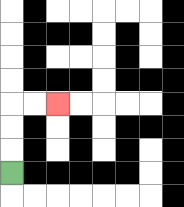{'start': '[0, 7]', 'end': '[2, 4]', 'path_directions': 'U,U,U,R,R', 'path_coordinates': '[[0, 7], [0, 6], [0, 5], [0, 4], [1, 4], [2, 4]]'}